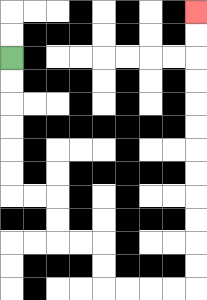{'start': '[0, 2]', 'end': '[8, 0]', 'path_directions': 'D,D,D,D,D,D,R,R,D,D,R,R,D,D,R,R,R,R,U,U,U,U,U,U,U,U,U,U,U,U', 'path_coordinates': '[[0, 2], [0, 3], [0, 4], [0, 5], [0, 6], [0, 7], [0, 8], [1, 8], [2, 8], [2, 9], [2, 10], [3, 10], [4, 10], [4, 11], [4, 12], [5, 12], [6, 12], [7, 12], [8, 12], [8, 11], [8, 10], [8, 9], [8, 8], [8, 7], [8, 6], [8, 5], [8, 4], [8, 3], [8, 2], [8, 1], [8, 0]]'}